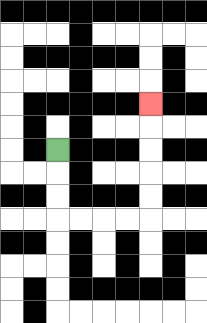{'start': '[2, 6]', 'end': '[6, 4]', 'path_directions': 'D,D,D,R,R,R,R,U,U,U,U,U', 'path_coordinates': '[[2, 6], [2, 7], [2, 8], [2, 9], [3, 9], [4, 9], [5, 9], [6, 9], [6, 8], [6, 7], [6, 6], [6, 5], [6, 4]]'}